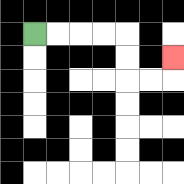{'start': '[1, 1]', 'end': '[7, 2]', 'path_directions': 'R,R,R,R,D,D,R,R,U', 'path_coordinates': '[[1, 1], [2, 1], [3, 1], [4, 1], [5, 1], [5, 2], [5, 3], [6, 3], [7, 3], [7, 2]]'}